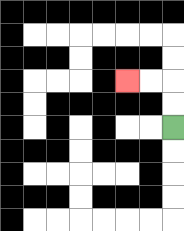{'start': '[7, 5]', 'end': '[5, 3]', 'path_directions': 'U,U,L,L', 'path_coordinates': '[[7, 5], [7, 4], [7, 3], [6, 3], [5, 3]]'}